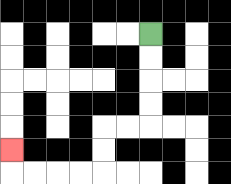{'start': '[6, 1]', 'end': '[0, 6]', 'path_directions': 'D,D,D,D,L,L,D,D,L,L,L,L,U', 'path_coordinates': '[[6, 1], [6, 2], [6, 3], [6, 4], [6, 5], [5, 5], [4, 5], [4, 6], [4, 7], [3, 7], [2, 7], [1, 7], [0, 7], [0, 6]]'}